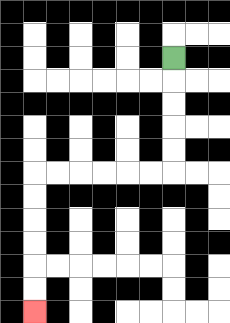{'start': '[7, 2]', 'end': '[1, 13]', 'path_directions': 'D,D,D,D,D,L,L,L,L,L,L,D,D,D,D,D,D', 'path_coordinates': '[[7, 2], [7, 3], [7, 4], [7, 5], [7, 6], [7, 7], [6, 7], [5, 7], [4, 7], [3, 7], [2, 7], [1, 7], [1, 8], [1, 9], [1, 10], [1, 11], [1, 12], [1, 13]]'}